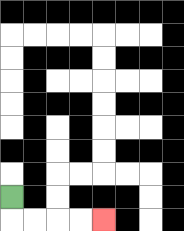{'start': '[0, 8]', 'end': '[4, 9]', 'path_directions': 'D,R,R,R,R', 'path_coordinates': '[[0, 8], [0, 9], [1, 9], [2, 9], [3, 9], [4, 9]]'}